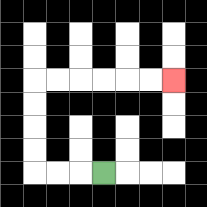{'start': '[4, 7]', 'end': '[7, 3]', 'path_directions': 'L,L,L,U,U,U,U,R,R,R,R,R,R', 'path_coordinates': '[[4, 7], [3, 7], [2, 7], [1, 7], [1, 6], [1, 5], [1, 4], [1, 3], [2, 3], [3, 3], [4, 3], [5, 3], [6, 3], [7, 3]]'}